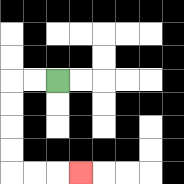{'start': '[2, 3]', 'end': '[3, 7]', 'path_directions': 'L,L,D,D,D,D,R,R,R', 'path_coordinates': '[[2, 3], [1, 3], [0, 3], [0, 4], [0, 5], [0, 6], [0, 7], [1, 7], [2, 7], [3, 7]]'}